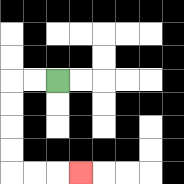{'start': '[2, 3]', 'end': '[3, 7]', 'path_directions': 'L,L,D,D,D,D,R,R,R', 'path_coordinates': '[[2, 3], [1, 3], [0, 3], [0, 4], [0, 5], [0, 6], [0, 7], [1, 7], [2, 7], [3, 7]]'}